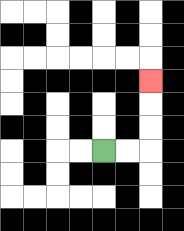{'start': '[4, 6]', 'end': '[6, 3]', 'path_directions': 'R,R,U,U,U', 'path_coordinates': '[[4, 6], [5, 6], [6, 6], [6, 5], [6, 4], [6, 3]]'}